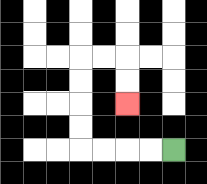{'start': '[7, 6]', 'end': '[5, 4]', 'path_directions': 'L,L,L,L,U,U,U,U,R,R,D,D', 'path_coordinates': '[[7, 6], [6, 6], [5, 6], [4, 6], [3, 6], [3, 5], [3, 4], [3, 3], [3, 2], [4, 2], [5, 2], [5, 3], [5, 4]]'}